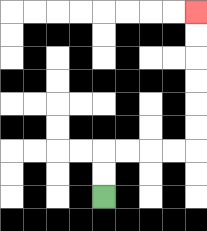{'start': '[4, 8]', 'end': '[8, 0]', 'path_directions': 'U,U,R,R,R,R,U,U,U,U,U,U', 'path_coordinates': '[[4, 8], [4, 7], [4, 6], [5, 6], [6, 6], [7, 6], [8, 6], [8, 5], [8, 4], [8, 3], [8, 2], [8, 1], [8, 0]]'}